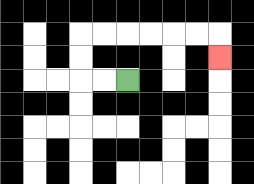{'start': '[5, 3]', 'end': '[9, 2]', 'path_directions': 'L,L,U,U,R,R,R,R,R,R,D', 'path_coordinates': '[[5, 3], [4, 3], [3, 3], [3, 2], [3, 1], [4, 1], [5, 1], [6, 1], [7, 1], [8, 1], [9, 1], [9, 2]]'}